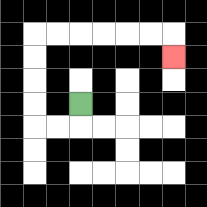{'start': '[3, 4]', 'end': '[7, 2]', 'path_directions': 'D,L,L,U,U,U,U,R,R,R,R,R,R,D', 'path_coordinates': '[[3, 4], [3, 5], [2, 5], [1, 5], [1, 4], [1, 3], [1, 2], [1, 1], [2, 1], [3, 1], [4, 1], [5, 1], [6, 1], [7, 1], [7, 2]]'}